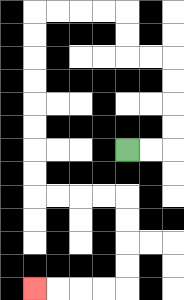{'start': '[5, 6]', 'end': '[1, 12]', 'path_directions': 'R,R,U,U,U,U,L,L,U,U,L,L,L,L,D,D,D,D,D,D,D,D,R,R,R,R,D,D,D,D,L,L,L,L', 'path_coordinates': '[[5, 6], [6, 6], [7, 6], [7, 5], [7, 4], [7, 3], [7, 2], [6, 2], [5, 2], [5, 1], [5, 0], [4, 0], [3, 0], [2, 0], [1, 0], [1, 1], [1, 2], [1, 3], [1, 4], [1, 5], [1, 6], [1, 7], [1, 8], [2, 8], [3, 8], [4, 8], [5, 8], [5, 9], [5, 10], [5, 11], [5, 12], [4, 12], [3, 12], [2, 12], [1, 12]]'}